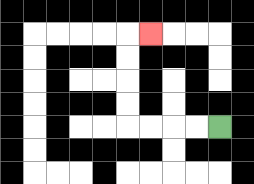{'start': '[9, 5]', 'end': '[6, 1]', 'path_directions': 'L,L,L,L,U,U,U,U,R', 'path_coordinates': '[[9, 5], [8, 5], [7, 5], [6, 5], [5, 5], [5, 4], [5, 3], [5, 2], [5, 1], [6, 1]]'}